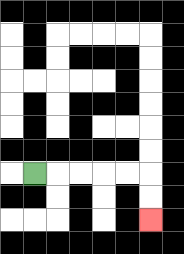{'start': '[1, 7]', 'end': '[6, 9]', 'path_directions': 'R,R,R,R,R,D,D', 'path_coordinates': '[[1, 7], [2, 7], [3, 7], [4, 7], [5, 7], [6, 7], [6, 8], [6, 9]]'}